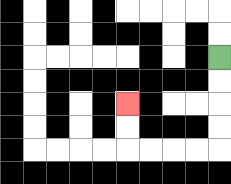{'start': '[9, 2]', 'end': '[5, 4]', 'path_directions': 'D,D,D,D,L,L,L,L,U,U', 'path_coordinates': '[[9, 2], [9, 3], [9, 4], [9, 5], [9, 6], [8, 6], [7, 6], [6, 6], [5, 6], [5, 5], [5, 4]]'}